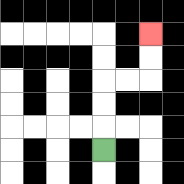{'start': '[4, 6]', 'end': '[6, 1]', 'path_directions': 'U,U,U,R,R,U,U', 'path_coordinates': '[[4, 6], [4, 5], [4, 4], [4, 3], [5, 3], [6, 3], [6, 2], [6, 1]]'}